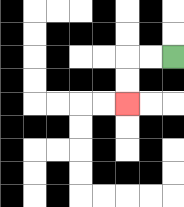{'start': '[7, 2]', 'end': '[5, 4]', 'path_directions': 'L,L,D,D', 'path_coordinates': '[[7, 2], [6, 2], [5, 2], [5, 3], [5, 4]]'}